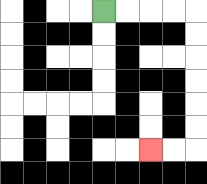{'start': '[4, 0]', 'end': '[6, 6]', 'path_directions': 'R,R,R,R,D,D,D,D,D,D,L,L', 'path_coordinates': '[[4, 0], [5, 0], [6, 0], [7, 0], [8, 0], [8, 1], [8, 2], [8, 3], [8, 4], [8, 5], [8, 6], [7, 6], [6, 6]]'}